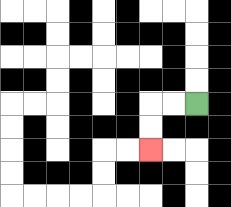{'start': '[8, 4]', 'end': '[6, 6]', 'path_directions': 'L,L,D,D', 'path_coordinates': '[[8, 4], [7, 4], [6, 4], [6, 5], [6, 6]]'}